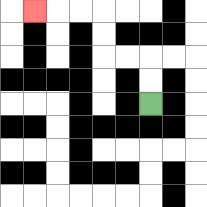{'start': '[6, 4]', 'end': '[1, 0]', 'path_directions': 'U,U,L,L,U,U,L,L,L', 'path_coordinates': '[[6, 4], [6, 3], [6, 2], [5, 2], [4, 2], [4, 1], [4, 0], [3, 0], [2, 0], [1, 0]]'}